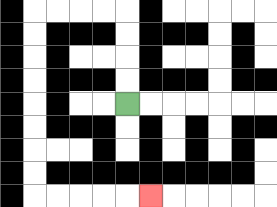{'start': '[5, 4]', 'end': '[6, 8]', 'path_directions': 'U,U,U,U,L,L,L,L,D,D,D,D,D,D,D,D,R,R,R,R,R', 'path_coordinates': '[[5, 4], [5, 3], [5, 2], [5, 1], [5, 0], [4, 0], [3, 0], [2, 0], [1, 0], [1, 1], [1, 2], [1, 3], [1, 4], [1, 5], [1, 6], [1, 7], [1, 8], [2, 8], [3, 8], [4, 8], [5, 8], [6, 8]]'}